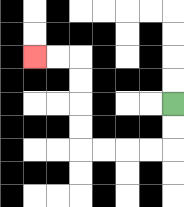{'start': '[7, 4]', 'end': '[1, 2]', 'path_directions': 'D,D,L,L,L,L,U,U,U,U,L,L', 'path_coordinates': '[[7, 4], [7, 5], [7, 6], [6, 6], [5, 6], [4, 6], [3, 6], [3, 5], [3, 4], [3, 3], [3, 2], [2, 2], [1, 2]]'}